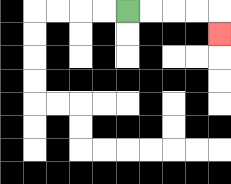{'start': '[5, 0]', 'end': '[9, 1]', 'path_directions': 'R,R,R,R,D', 'path_coordinates': '[[5, 0], [6, 0], [7, 0], [8, 0], [9, 0], [9, 1]]'}